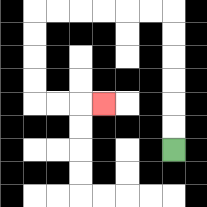{'start': '[7, 6]', 'end': '[4, 4]', 'path_directions': 'U,U,U,U,U,U,L,L,L,L,L,L,D,D,D,D,R,R,R', 'path_coordinates': '[[7, 6], [7, 5], [7, 4], [7, 3], [7, 2], [7, 1], [7, 0], [6, 0], [5, 0], [4, 0], [3, 0], [2, 0], [1, 0], [1, 1], [1, 2], [1, 3], [1, 4], [2, 4], [3, 4], [4, 4]]'}